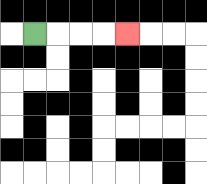{'start': '[1, 1]', 'end': '[5, 1]', 'path_directions': 'R,R,R,R', 'path_coordinates': '[[1, 1], [2, 1], [3, 1], [4, 1], [5, 1]]'}